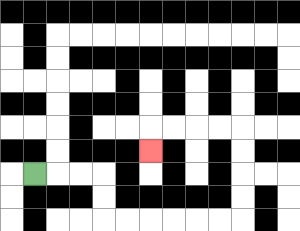{'start': '[1, 7]', 'end': '[6, 6]', 'path_directions': 'R,R,R,D,D,R,R,R,R,R,R,U,U,U,U,L,L,L,L,D', 'path_coordinates': '[[1, 7], [2, 7], [3, 7], [4, 7], [4, 8], [4, 9], [5, 9], [6, 9], [7, 9], [8, 9], [9, 9], [10, 9], [10, 8], [10, 7], [10, 6], [10, 5], [9, 5], [8, 5], [7, 5], [6, 5], [6, 6]]'}